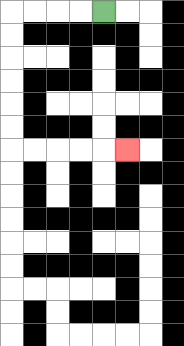{'start': '[4, 0]', 'end': '[5, 6]', 'path_directions': 'L,L,L,L,D,D,D,D,D,D,R,R,R,R,R', 'path_coordinates': '[[4, 0], [3, 0], [2, 0], [1, 0], [0, 0], [0, 1], [0, 2], [0, 3], [0, 4], [0, 5], [0, 6], [1, 6], [2, 6], [3, 6], [4, 6], [5, 6]]'}